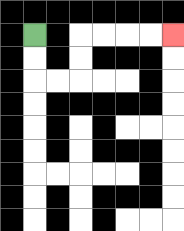{'start': '[1, 1]', 'end': '[7, 1]', 'path_directions': 'D,D,R,R,U,U,R,R,R,R', 'path_coordinates': '[[1, 1], [1, 2], [1, 3], [2, 3], [3, 3], [3, 2], [3, 1], [4, 1], [5, 1], [6, 1], [7, 1]]'}